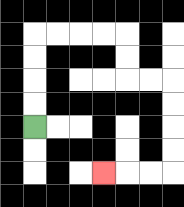{'start': '[1, 5]', 'end': '[4, 7]', 'path_directions': 'U,U,U,U,R,R,R,R,D,D,R,R,D,D,D,D,L,L,L', 'path_coordinates': '[[1, 5], [1, 4], [1, 3], [1, 2], [1, 1], [2, 1], [3, 1], [4, 1], [5, 1], [5, 2], [5, 3], [6, 3], [7, 3], [7, 4], [7, 5], [7, 6], [7, 7], [6, 7], [5, 7], [4, 7]]'}